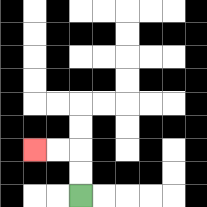{'start': '[3, 8]', 'end': '[1, 6]', 'path_directions': 'U,U,L,L', 'path_coordinates': '[[3, 8], [3, 7], [3, 6], [2, 6], [1, 6]]'}